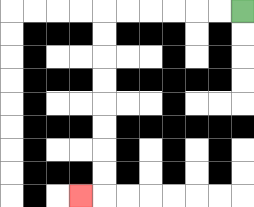{'start': '[10, 0]', 'end': '[3, 8]', 'path_directions': 'L,L,L,L,L,L,D,D,D,D,D,D,D,D,L', 'path_coordinates': '[[10, 0], [9, 0], [8, 0], [7, 0], [6, 0], [5, 0], [4, 0], [4, 1], [4, 2], [4, 3], [4, 4], [4, 5], [4, 6], [4, 7], [4, 8], [3, 8]]'}